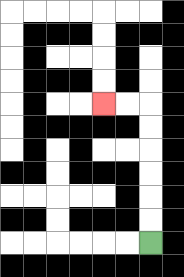{'start': '[6, 10]', 'end': '[4, 4]', 'path_directions': 'U,U,U,U,U,U,L,L', 'path_coordinates': '[[6, 10], [6, 9], [6, 8], [6, 7], [6, 6], [6, 5], [6, 4], [5, 4], [4, 4]]'}